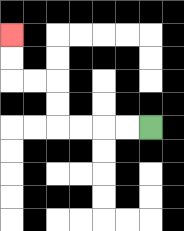{'start': '[6, 5]', 'end': '[0, 1]', 'path_directions': 'L,L,L,L,U,U,L,L,U,U', 'path_coordinates': '[[6, 5], [5, 5], [4, 5], [3, 5], [2, 5], [2, 4], [2, 3], [1, 3], [0, 3], [0, 2], [0, 1]]'}